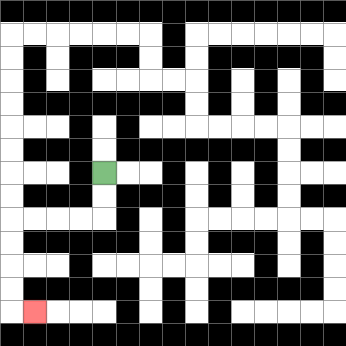{'start': '[4, 7]', 'end': '[1, 13]', 'path_directions': 'D,D,L,L,L,L,D,D,D,D,R', 'path_coordinates': '[[4, 7], [4, 8], [4, 9], [3, 9], [2, 9], [1, 9], [0, 9], [0, 10], [0, 11], [0, 12], [0, 13], [1, 13]]'}